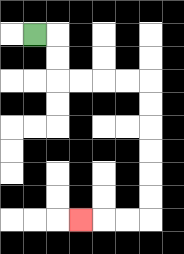{'start': '[1, 1]', 'end': '[3, 9]', 'path_directions': 'R,D,D,R,R,R,R,D,D,D,D,D,D,L,L,L', 'path_coordinates': '[[1, 1], [2, 1], [2, 2], [2, 3], [3, 3], [4, 3], [5, 3], [6, 3], [6, 4], [6, 5], [6, 6], [6, 7], [6, 8], [6, 9], [5, 9], [4, 9], [3, 9]]'}